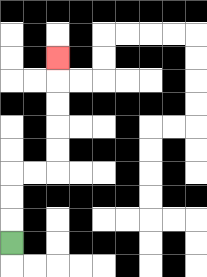{'start': '[0, 10]', 'end': '[2, 2]', 'path_directions': 'U,U,U,R,R,U,U,U,U,U', 'path_coordinates': '[[0, 10], [0, 9], [0, 8], [0, 7], [1, 7], [2, 7], [2, 6], [2, 5], [2, 4], [2, 3], [2, 2]]'}